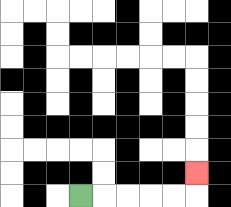{'start': '[3, 8]', 'end': '[8, 7]', 'path_directions': 'R,R,R,R,R,U', 'path_coordinates': '[[3, 8], [4, 8], [5, 8], [6, 8], [7, 8], [8, 8], [8, 7]]'}